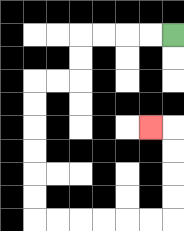{'start': '[7, 1]', 'end': '[6, 5]', 'path_directions': 'L,L,L,L,D,D,L,L,D,D,D,D,D,D,R,R,R,R,R,R,U,U,U,U,L', 'path_coordinates': '[[7, 1], [6, 1], [5, 1], [4, 1], [3, 1], [3, 2], [3, 3], [2, 3], [1, 3], [1, 4], [1, 5], [1, 6], [1, 7], [1, 8], [1, 9], [2, 9], [3, 9], [4, 9], [5, 9], [6, 9], [7, 9], [7, 8], [7, 7], [7, 6], [7, 5], [6, 5]]'}